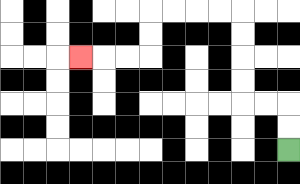{'start': '[12, 6]', 'end': '[3, 2]', 'path_directions': 'U,U,L,L,U,U,U,U,L,L,L,L,D,D,L,L,L', 'path_coordinates': '[[12, 6], [12, 5], [12, 4], [11, 4], [10, 4], [10, 3], [10, 2], [10, 1], [10, 0], [9, 0], [8, 0], [7, 0], [6, 0], [6, 1], [6, 2], [5, 2], [4, 2], [3, 2]]'}